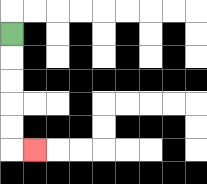{'start': '[0, 1]', 'end': '[1, 6]', 'path_directions': 'D,D,D,D,D,R', 'path_coordinates': '[[0, 1], [0, 2], [0, 3], [0, 4], [0, 5], [0, 6], [1, 6]]'}